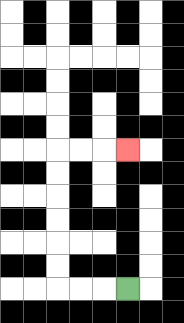{'start': '[5, 12]', 'end': '[5, 6]', 'path_directions': 'L,L,L,U,U,U,U,U,U,R,R,R', 'path_coordinates': '[[5, 12], [4, 12], [3, 12], [2, 12], [2, 11], [2, 10], [2, 9], [2, 8], [2, 7], [2, 6], [3, 6], [4, 6], [5, 6]]'}